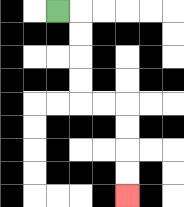{'start': '[2, 0]', 'end': '[5, 8]', 'path_directions': 'R,D,D,D,D,R,R,D,D,D,D', 'path_coordinates': '[[2, 0], [3, 0], [3, 1], [3, 2], [3, 3], [3, 4], [4, 4], [5, 4], [5, 5], [5, 6], [5, 7], [5, 8]]'}